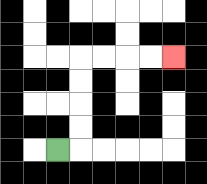{'start': '[2, 6]', 'end': '[7, 2]', 'path_directions': 'R,U,U,U,U,R,R,R,R', 'path_coordinates': '[[2, 6], [3, 6], [3, 5], [3, 4], [3, 3], [3, 2], [4, 2], [5, 2], [6, 2], [7, 2]]'}